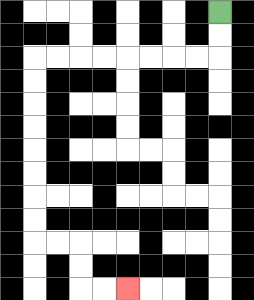{'start': '[9, 0]', 'end': '[5, 12]', 'path_directions': 'D,D,L,L,L,L,L,L,L,L,D,D,D,D,D,D,D,D,R,R,D,D,R,R', 'path_coordinates': '[[9, 0], [9, 1], [9, 2], [8, 2], [7, 2], [6, 2], [5, 2], [4, 2], [3, 2], [2, 2], [1, 2], [1, 3], [1, 4], [1, 5], [1, 6], [1, 7], [1, 8], [1, 9], [1, 10], [2, 10], [3, 10], [3, 11], [3, 12], [4, 12], [5, 12]]'}